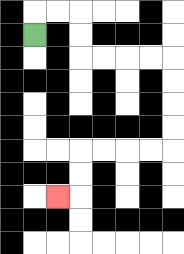{'start': '[1, 1]', 'end': '[2, 8]', 'path_directions': 'U,R,R,D,D,R,R,R,R,D,D,D,D,L,L,L,L,D,D,L', 'path_coordinates': '[[1, 1], [1, 0], [2, 0], [3, 0], [3, 1], [3, 2], [4, 2], [5, 2], [6, 2], [7, 2], [7, 3], [7, 4], [7, 5], [7, 6], [6, 6], [5, 6], [4, 6], [3, 6], [3, 7], [3, 8], [2, 8]]'}